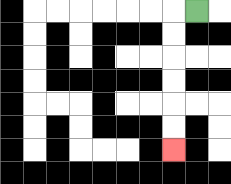{'start': '[8, 0]', 'end': '[7, 6]', 'path_directions': 'L,D,D,D,D,D,D', 'path_coordinates': '[[8, 0], [7, 0], [7, 1], [7, 2], [7, 3], [7, 4], [7, 5], [7, 6]]'}